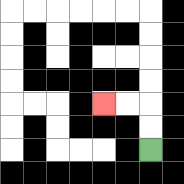{'start': '[6, 6]', 'end': '[4, 4]', 'path_directions': 'U,U,L,L', 'path_coordinates': '[[6, 6], [6, 5], [6, 4], [5, 4], [4, 4]]'}